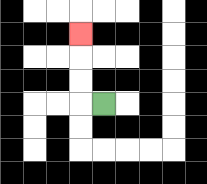{'start': '[4, 4]', 'end': '[3, 1]', 'path_directions': 'L,U,U,U', 'path_coordinates': '[[4, 4], [3, 4], [3, 3], [3, 2], [3, 1]]'}